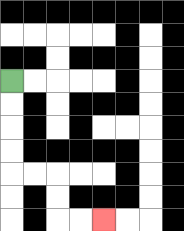{'start': '[0, 3]', 'end': '[4, 9]', 'path_directions': 'D,D,D,D,R,R,D,D,R,R', 'path_coordinates': '[[0, 3], [0, 4], [0, 5], [0, 6], [0, 7], [1, 7], [2, 7], [2, 8], [2, 9], [3, 9], [4, 9]]'}